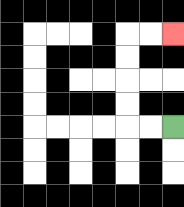{'start': '[7, 5]', 'end': '[7, 1]', 'path_directions': 'L,L,U,U,U,U,R,R', 'path_coordinates': '[[7, 5], [6, 5], [5, 5], [5, 4], [5, 3], [5, 2], [5, 1], [6, 1], [7, 1]]'}